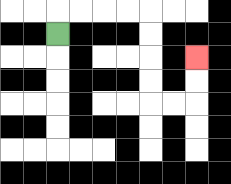{'start': '[2, 1]', 'end': '[8, 2]', 'path_directions': 'U,R,R,R,R,D,D,D,D,R,R,U,U', 'path_coordinates': '[[2, 1], [2, 0], [3, 0], [4, 0], [5, 0], [6, 0], [6, 1], [6, 2], [6, 3], [6, 4], [7, 4], [8, 4], [8, 3], [8, 2]]'}